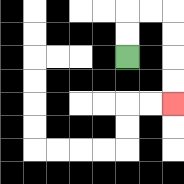{'start': '[5, 2]', 'end': '[7, 4]', 'path_directions': 'U,U,R,R,D,D,D,D', 'path_coordinates': '[[5, 2], [5, 1], [5, 0], [6, 0], [7, 0], [7, 1], [7, 2], [7, 3], [7, 4]]'}